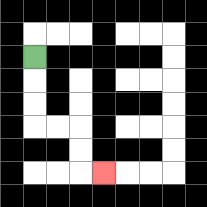{'start': '[1, 2]', 'end': '[4, 7]', 'path_directions': 'D,D,D,R,R,D,D,R', 'path_coordinates': '[[1, 2], [1, 3], [1, 4], [1, 5], [2, 5], [3, 5], [3, 6], [3, 7], [4, 7]]'}